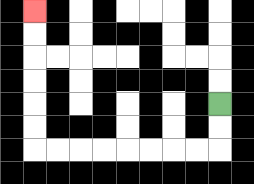{'start': '[9, 4]', 'end': '[1, 0]', 'path_directions': 'D,D,L,L,L,L,L,L,L,L,U,U,U,U,U,U', 'path_coordinates': '[[9, 4], [9, 5], [9, 6], [8, 6], [7, 6], [6, 6], [5, 6], [4, 6], [3, 6], [2, 6], [1, 6], [1, 5], [1, 4], [1, 3], [1, 2], [1, 1], [1, 0]]'}